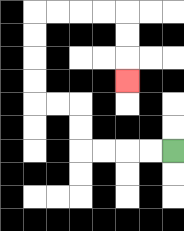{'start': '[7, 6]', 'end': '[5, 3]', 'path_directions': 'L,L,L,L,U,U,L,L,U,U,U,U,R,R,R,R,D,D,D', 'path_coordinates': '[[7, 6], [6, 6], [5, 6], [4, 6], [3, 6], [3, 5], [3, 4], [2, 4], [1, 4], [1, 3], [1, 2], [1, 1], [1, 0], [2, 0], [3, 0], [4, 0], [5, 0], [5, 1], [5, 2], [5, 3]]'}